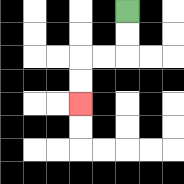{'start': '[5, 0]', 'end': '[3, 4]', 'path_directions': 'D,D,L,L,D,D', 'path_coordinates': '[[5, 0], [5, 1], [5, 2], [4, 2], [3, 2], [3, 3], [3, 4]]'}